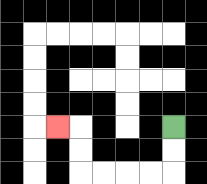{'start': '[7, 5]', 'end': '[2, 5]', 'path_directions': 'D,D,L,L,L,L,U,U,L', 'path_coordinates': '[[7, 5], [7, 6], [7, 7], [6, 7], [5, 7], [4, 7], [3, 7], [3, 6], [3, 5], [2, 5]]'}